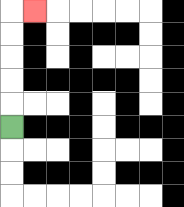{'start': '[0, 5]', 'end': '[1, 0]', 'path_directions': 'U,U,U,U,U,R', 'path_coordinates': '[[0, 5], [0, 4], [0, 3], [0, 2], [0, 1], [0, 0], [1, 0]]'}